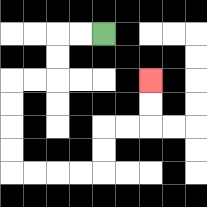{'start': '[4, 1]', 'end': '[6, 3]', 'path_directions': 'L,L,D,D,L,L,D,D,D,D,R,R,R,R,U,U,R,R,U,U', 'path_coordinates': '[[4, 1], [3, 1], [2, 1], [2, 2], [2, 3], [1, 3], [0, 3], [0, 4], [0, 5], [0, 6], [0, 7], [1, 7], [2, 7], [3, 7], [4, 7], [4, 6], [4, 5], [5, 5], [6, 5], [6, 4], [6, 3]]'}